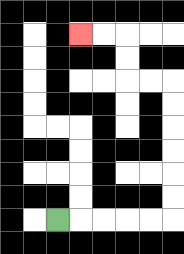{'start': '[2, 9]', 'end': '[3, 1]', 'path_directions': 'R,R,R,R,R,U,U,U,U,U,U,L,L,U,U,L,L', 'path_coordinates': '[[2, 9], [3, 9], [4, 9], [5, 9], [6, 9], [7, 9], [7, 8], [7, 7], [7, 6], [7, 5], [7, 4], [7, 3], [6, 3], [5, 3], [5, 2], [5, 1], [4, 1], [3, 1]]'}